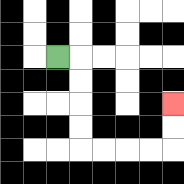{'start': '[2, 2]', 'end': '[7, 4]', 'path_directions': 'R,D,D,D,D,R,R,R,R,U,U', 'path_coordinates': '[[2, 2], [3, 2], [3, 3], [3, 4], [3, 5], [3, 6], [4, 6], [5, 6], [6, 6], [7, 6], [7, 5], [7, 4]]'}